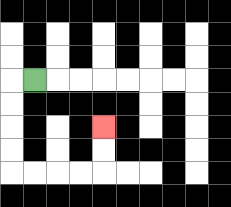{'start': '[1, 3]', 'end': '[4, 5]', 'path_directions': 'L,D,D,D,D,R,R,R,R,U,U', 'path_coordinates': '[[1, 3], [0, 3], [0, 4], [0, 5], [0, 6], [0, 7], [1, 7], [2, 7], [3, 7], [4, 7], [4, 6], [4, 5]]'}